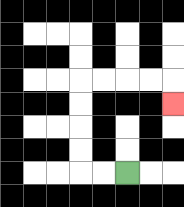{'start': '[5, 7]', 'end': '[7, 4]', 'path_directions': 'L,L,U,U,U,U,R,R,R,R,D', 'path_coordinates': '[[5, 7], [4, 7], [3, 7], [3, 6], [3, 5], [3, 4], [3, 3], [4, 3], [5, 3], [6, 3], [7, 3], [7, 4]]'}